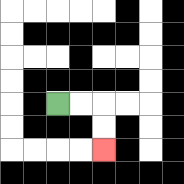{'start': '[2, 4]', 'end': '[4, 6]', 'path_directions': 'R,R,D,D', 'path_coordinates': '[[2, 4], [3, 4], [4, 4], [4, 5], [4, 6]]'}